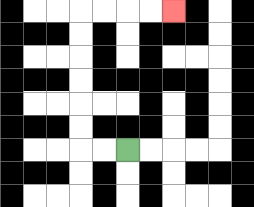{'start': '[5, 6]', 'end': '[7, 0]', 'path_directions': 'L,L,U,U,U,U,U,U,R,R,R,R', 'path_coordinates': '[[5, 6], [4, 6], [3, 6], [3, 5], [3, 4], [3, 3], [3, 2], [3, 1], [3, 0], [4, 0], [5, 0], [6, 0], [7, 0]]'}